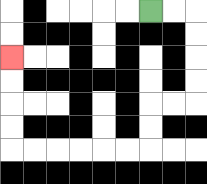{'start': '[6, 0]', 'end': '[0, 2]', 'path_directions': 'R,R,D,D,D,D,L,L,D,D,L,L,L,L,L,L,U,U,U,U', 'path_coordinates': '[[6, 0], [7, 0], [8, 0], [8, 1], [8, 2], [8, 3], [8, 4], [7, 4], [6, 4], [6, 5], [6, 6], [5, 6], [4, 6], [3, 6], [2, 6], [1, 6], [0, 6], [0, 5], [0, 4], [0, 3], [0, 2]]'}